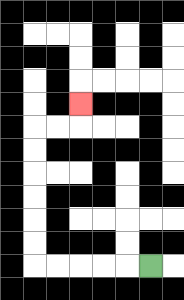{'start': '[6, 11]', 'end': '[3, 4]', 'path_directions': 'L,L,L,L,L,U,U,U,U,U,U,R,R,U', 'path_coordinates': '[[6, 11], [5, 11], [4, 11], [3, 11], [2, 11], [1, 11], [1, 10], [1, 9], [1, 8], [1, 7], [1, 6], [1, 5], [2, 5], [3, 5], [3, 4]]'}